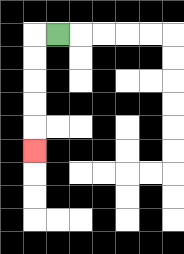{'start': '[2, 1]', 'end': '[1, 6]', 'path_directions': 'L,D,D,D,D,D', 'path_coordinates': '[[2, 1], [1, 1], [1, 2], [1, 3], [1, 4], [1, 5], [1, 6]]'}